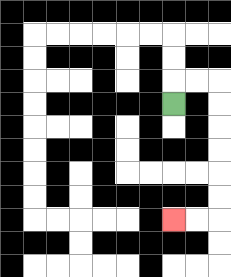{'start': '[7, 4]', 'end': '[7, 9]', 'path_directions': 'U,R,R,D,D,D,D,D,D,L,L', 'path_coordinates': '[[7, 4], [7, 3], [8, 3], [9, 3], [9, 4], [9, 5], [9, 6], [9, 7], [9, 8], [9, 9], [8, 9], [7, 9]]'}